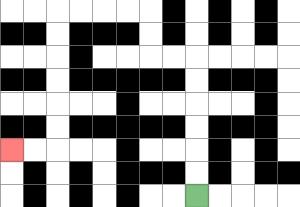{'start': '[8, 8]', 'end': '[0, 6]', 'path_directions': 'U,U,U,U,U,U,L,L,U,U,L,L,L,L,D,D,D,D,D,D,L,L', 'path_coordinates': '[[8, 8], [8, 7], [8, 6], [8, 5], [8, 4], [8, 3], [8, 2], [7, 2], [6, 2], [6, 1], [6, 0], [5, 0], [4, 0], [3, 0], [2, 0], [2, 1], [2, 2], [2, 3], [2, 4], [2, 5], [2, 6], [1, 6], [0, 6]]'}